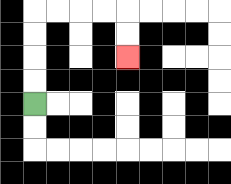{'start': '[1, 4]', 'end': '[5, 2]', 'path_directions': 'U,U,U,U,R,R,R,R,D,D', 'path_coordinates': '[[1, 4], [1, 3], [1, 2], [1, 1], [1, 0], [2, 0], [3, 0], [4, 0], [5, 0], [5, 1], [5, 2]]'}